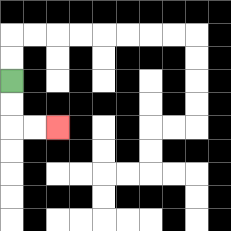{'start': '[0, 3]', 'end': '[2, 5]', 'path_directions': 'D,D,R,R', 'path_coordinates': '[[0, 3], [0, 4], [0, 5], [1, 5], [2, 5]]'}